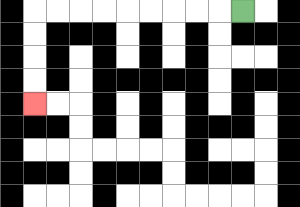{'start': '[10, 0]', 'end': '[1, 4]', 'path_directions': 'L,L,L,L,L,L,L,L,L,D,D,D,D', 'path_coordinates': '[[10, 0], [9, 0], [8, 0], [7, 0], [6, 0], [5, 0], [4, 0], [3, 0], [2, 0], [1, 0], [1, 1], [1, 2], [1, 3], [1, 4]]'}